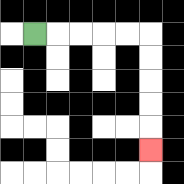{'start': '[1, 1]', 'end': '[6, 6]', 'path_directions': 'R,R,R,R,R,D,D,D,D,D', 'path_coordinates': '[[1, 1], [2, 1], [3, 1], [4, 1], [5, 1], [6, 1], [6, 2], [6, 3], [6, 4], [6, 5], [6, 6]]'}